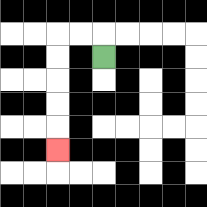{'start': '[4, 2]', 'end': '[2, 6]', 'path_directions': 'U,L,L,D,D,D,D,D', 'path_coordinates': '[[4, 2], [4, 1], [3, 1], [2, 1], [2, 2], [2, 3], [2, 4], [2, 5], [2, 6]]'}